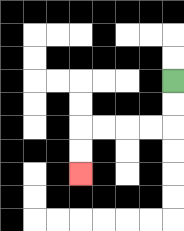{'start': '[7, 3]', 'end': '[3, 7]', 'path_directions': 'D,D,L,L,L,L,D,D', 'path_coordinates': '[[7, 3], [7, 4], [7, 5], [6, 5], [5, 5], [4, 5], [3, 5], [3, 6], [3, 7]]'}